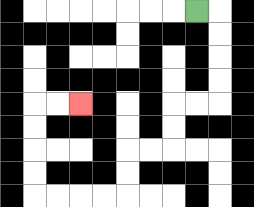{'start': '[8, 0]', 'end': '[3, 4]', 'path_directions': 'R,D,D,D,D,L,L,D,D,L,L,D,D,L,L,L,L,U,U,U,U,R,R', 'path_coordinates': '[[8, 0], [9, 0], [9, 1], [9, 2], [9, 3], [9, 4], [8, 4], [7, 4], [7, 5], [7, 6], [6, 6], [5, 6], [5, 7], [5, 8], [4, 8], [3, 8], [2, 8], [1, 8], [1, 7], [1, 6], [1, 5], [1, 4], [2, 4], [3, 4]]'}